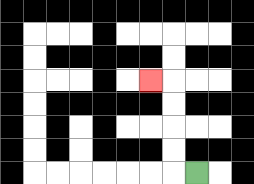{'start': '[8, 7]', 'end': '[6, 3]', 'path_directions': 'L,U,U,U,U,L', 'path_coordinates': '[[8, 7], [7, 7], [7, 6], [7, 5], [7, 4], [7, 3], [6, 3]]'}